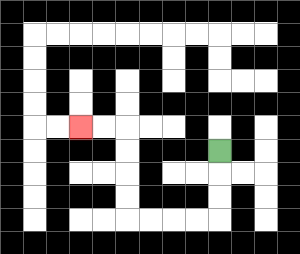{'start': '[9, 6]', 'end': '[3, 5]', 'path_directions': 'D,D,D,L,L,L,L,U,U,U,U,L,L', 'path_coordinates': '[[9, 6], [9, 7], [9, 8], [9, 9], [8, 9], [7, 9], [6, 9], [5, 9], [5, 8], [5, 7], [5, 6], [5, 5], [4, 5], [3, 5]]'}